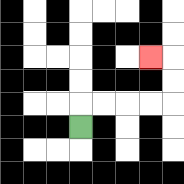{'start': '[3, 5]', 'end': '[6, 2]', 'path_directions': 'U,R,R,R,R,U,U,L', 'path_coordinates': '[[3, 5], [3, 4], [4, 4], [5, 4], [6, 4], [7, 4], [7, 3], [7, 2], [6, 2]]'}